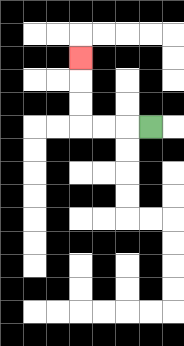{'start': '[6, 5]', 'end': '[3, 2]', 'path_directions': 'L,L,L,U,U,U', 'path_coordinates': '[[6, 5], [5, 5], [4, 5], [3, 5], [3, 4], [3, 3], [3, 2]]'}